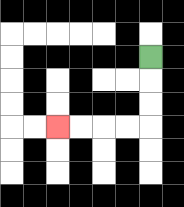{'start': '[6, 2]', 'end': '[2, 5]', 'path_directions': 'D,D,D,L,L,L,L', 'path_coordinates': '[[6, 2], [6, 3], [6, 4], [6, 5], [5, 5], [4, 5], [3, 5], [2, 5]]'}